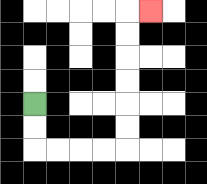{'start': '[1, 4]', 'end': '[6, 0]', 'path_directions': 'D,D,R,R,R,R,U,U,U,U,U,U,R', 'path_coordinates': '[[1, 4], [1, 5], [1, 6], [2, 6], [3, 6], [4, 6], [5, 6], [5, 5], [5, 4], [5, 3], [5, 2], [5, 1], [5, 0], [6, 0]]'}